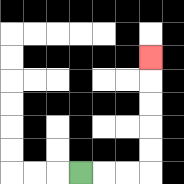{'start': '[3, 7]', 'end': '[6, 2]', 'path_directions': 'R,R,R,U,U,U,U,U', 'path_coordinates': '[[3, 7], [4, 7], [5, 7], [6, 7], [6, 6], [6, 5], [6, 4], [6, 3], [6, 2]]'}